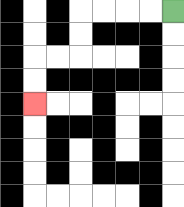{'start': '[7, 0]', 'end': '[1, 4]', 'path_directions': 'L,L,L,L,D,D,L,L,D,D', 'path_coordinates': '[[7, 0], [6, 0], [5, 0], [4, 0], [3, 0], [3, 1], [3, 2], [2, 2], [1, 2], [1, 3], [1, 4]]'}